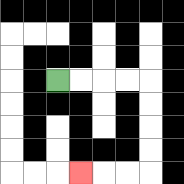{'start': '[2, 3]', 'end': '[3, 7]', 'path_directions': 'R,R,R,R,D,D,D,D,L,L,L', 'path_coordinates': '[[2, 3], [3, 3], [4, 3], [5, 3], [6, 3], [6, 4], [6, 5], [6, 6], [6, 7], [5, 7], [4, 7], [3, 7]]'}